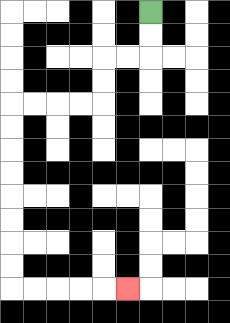{'start': '[6, 0]', 'end': '[5, 12]', 'path_directions': 'D,D,L,L,D,D,L,L,L,L,D,D,D,D,D,D,D,D,R,R,R,R,R', 'path_coordinates': '[[6, 0], [6, 1], [6, 2], [5, 2], [4, 2], [4, 3], [4, 4], [3, 4], [2, 4], [1, 4], [0, 4], [0, 5], [0, 6], [0, 7], [0, 8], [0, 9], [0, 10], [0, 11], [0, 12], [1, 12], [2, 12], [3, 12], [4, 12], [5, 12]]'}